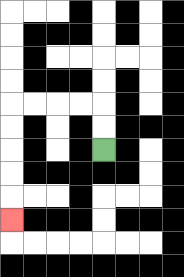{'start': '[4, 6]', 'end': '[0, 9]', 'path_directions': 'U,U,L,L,L,L,D,D,D,D,D', 'path_coordinates': '[[4, 6], [4, 5], [4, 4], [3, 4], [2, 4], [1, 4], [0, 4], [0, 5], [0, 6], [0, 7], [0, 8], [0, 9]]'}